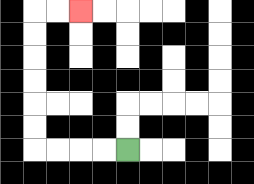{'start': '[5, 6]', 'end': '[3, 0]', 'path_directions': 'L,L,L,L,U,U,U,U,U,U,R,R', 'path_coordinates': '[[5, 6], [4, 6], [3, 6], [2, 6], [1, 6], [1, 5], [1, 4], [1, 3], [1, 2], [1, 1], [1, 0], [2, 0], [3, 0]]'}